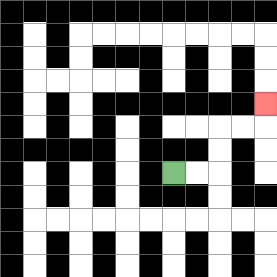{'start': '[7, 7]', 'end': '[11, 4]', 'path_directions': 'R,R,U,U,R,R,U', 'path_coordinates': '[[7, 7], [8, 7], [9, 7], [9, 6], [9, 5], [10, 5], [11, 5], [11, 4]]'}